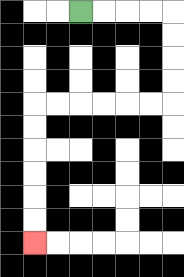{'start': '[3, 0]', 'end': '[1, 10]', 'path_directions': 'R,R,R,R,D,D,D,D,L,L,L,L,L,L,D,D,D,D,D,D', 'path_coordinates': '[[3, 0], [4, 0], [5, 0], [6, 0], [7, 0], [7, 1], [7, 2], [7, 3], [7, 4], [6, 4], [5, 4], [4, 4], [3, 4], [2, 4], [1, 4], [1, 5], [1, 6], [1, 7], [1, 8], [1, 9], [1, 10]]'}